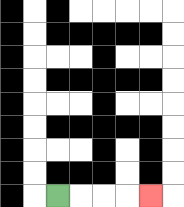{'start': '[2, 8]', 'end': '[6, 8]', 'path_directions': 'R,R,R,R', 'path_coordinates': '[[2, 8], [3, 8], [4, 8], [5, 8], [6, 8]]'}